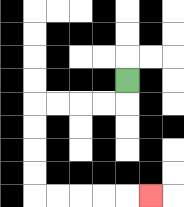{'start': '[5, 3]', 'end': '[6, 8]', 'path_directions': 'D,L,L,L,L,D,D,D,D,R,R,R,R,R', 'path_coordinates': '[[5, 3], [5, 4], [4, 4], [3, 4], [2, 4], [1, 4], [1, 5], [1, 6], [1, 7], [1, 8], [2, 8], [3, 8], [4, 8], [5, 8], [6, 8]]'}